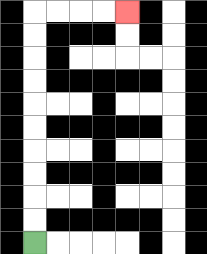{'start': '[1, 10]', 'end': '[5, 0]', 'path_directions': 'U,U,U,U,U,U,U,U,U,U,R,R,R,R', 'path_coordinates': '[[1, 10], [1, 9], [1, 8], [1, 7], [1, 6], [1, 5], [1, 4], [1, 3], [1, 2], [1, 1], [1, 0], [2, 0], [3, 0], [4, 0], [5, 0]]'}